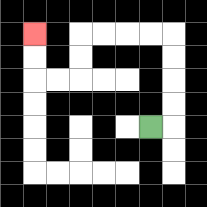{'start': '[6, 5]', 'end': '[1, 1]', 'path_directions': 'R,U,U,U,U,L,L,L,L,D,D,L,L,U,U', 'path_coordinates': '[[6, 5], [7, 5], [7, 4], [7, 3], [7, 2], [7, 1], [6, 1], [5, 1], [4, 1], [3, 1], [3, 2], [3, 3], [2, 3], [1, 3], [1, 2], [1, 1]]'}